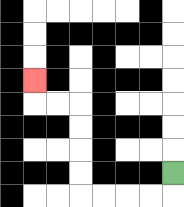{'start': '[7, 7]', 'end': '[1, 3]', 'path_directions': 'D,L,L,L,L,U,U,U,U,L,L,U', 'path_coordinates': '[[7, 7], [7, 8], [6, 8], [5, 8], [4, 8], [3, 8], [3, 7], [3, 6], [3, 5], [3, 4], [2, 4], [1, 4], [1, 3]]'}